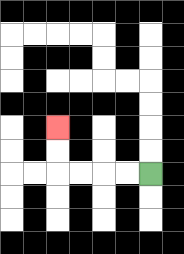{'start': '[6, 7]', 'end': '[2, 5]', 'path_directions': 'L,L,L,L,U,U', 'path_coordinates': '[[6, 7], [5, 7], [4, 7], [3, 7], [2, 7], [2, 6], [2, 5]]'}